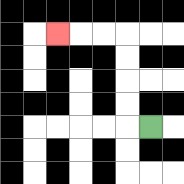{'start': '[6, 5]', 'end': '[2, 1]', 'path_directions': 'L,U,U,U,U,L,L,L', 'path_coordinates': '[[6, 5], [5, 5], [5, 4], [5, 3], [5, 2], [5, 1], [4, 1], [3, 1], [2, 1]]'}